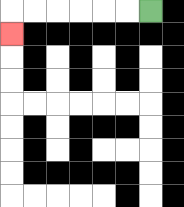{'start': '[6, 0]', 'end': '[0, 1]', 'path_directions': 'L,L,L,L,L,L,D', 'path_coordinates': '[[6, 0], [5, 0], [4, 0], [3, 0], [2, 0], [1, 0], [0, 0], [0, 1]]'}